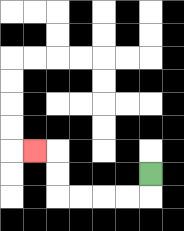{'start': '[6, 7]', 'end': '[1, 6]', 'path_directions': 'D,L,L,L,L,U,U,L', 'path_coordinates': '[[6, 7], [6, 8], [5, 8], [4, 8], [3, 8], [2, 8], [2, 7], [2, 6], [1, 6]]'}